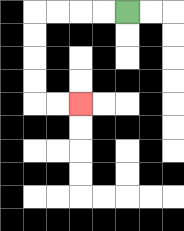{'start': '[5, 0]', 'end': '[3, 4]', 'path_directions': 'L,L,L,L,D,D,D,D,R,R', 'path_coordinates': '[[5, 0], [4, 0], [3, 0], [2, 0], [1, 0], [1, 1], [1, 2], [1, 3], [1, 4], [2, 4], [3, 4]]'}